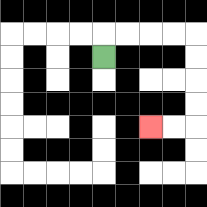{'start': '[4, 2]', 'end': '[6, 5]', 'path_directions': 'U,R,R,R,R,D,D,D,D,L,L', 'path_coordinates': '[[4, 2], [4, 1], [5, 1], [6, 1], [7, 1], [8, 1], [8, 2], [8, 3], [8, 4], [8, 5], [7, 5], [6, 5]]'}